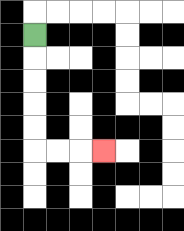{'start': '[1, 1]', 'end': '[4, 6]', 'path_directions': 'D,D,D,D,D,R,R,R', 'path_coordinates': '[[1, 1], [1, 2], [1, 3], [1, 4], [1, 5], [1, 6], [2, 6], [3, 6], [4, 6]]'}